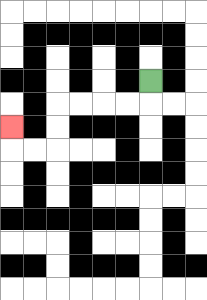{'start': '[6, 3]', 'end': '[0, 5]', 'path_directions': 'D,L,L,L,L,D,D,L,L,U', 'path_coordinates': '[[6, 3], [6, 4], [5, 4], [4, 4], [3, 4], [2, 4], [2, 5], [2, 6], [1, 6], [0, 6], [0, 5]]'}